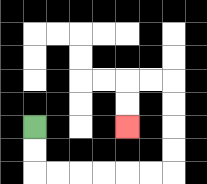{'start': '[1, 5]', 'end': '[5, 5]', 'path_directions': 'D,D,R,R,R,R,R,R,U,U,U,U,L,L,D,D', 'path_coordinates': '[[1, 5], [1, 6], [1, 7], [2, 7], [3, 7], [4, 7], [5, 7], [6, 7], [7, 7], [7, 6], [7, 5], [7, 4], [7, 3], [6, 3], [5, 3], [5, 4], [5, 5]]'}